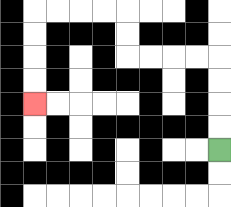{'start': '[9, 6]', 'end': '[1, 4]', 'path_directions': 'U,U,U,U,L,L,L,L,U,U,L,L,L,L,D,D,D,D', 'path_coordinates': '[[9, 6], [9, 5], [9, 4], [9, 3], [9, 2], [8, 2], [7, 2], [6, 2], [5, 2], [5, 1], [5, 0], [4, 0], [3, 0], [2, 0], [1, 0], [1, 1], [1, 2], [1, 3], [1, 4]]'}